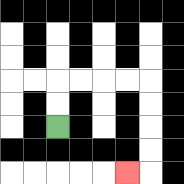{'start': '[2, 5]', 'end': '[5, 7]', 'path_directions': 'U,U,R,R,R,R,D,D,D,D,L', 'path_coordinates': '[[2, 5], [2, 4], [2, 3], [3, 3], [4, 3], [5, 3], [6, 3], [6, 4], [6, 5], [6, 6], [6, 7], [5, 7]]'}